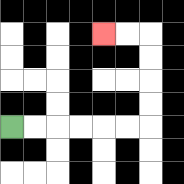{'start': '[0, 5]', 'end': '[4, 1]', 'path_directions': 'R,R,R,R,R,R,U,U,U,U,L,L', 'path_coordinates': '[[0, 5], [1, 5], [2, 5], [3, 5], [4, 5], [5, 5], [6, 5], [6, 4], [6, 3], [6, 2], [6, 1], [5, 1], [4, 1]]'}